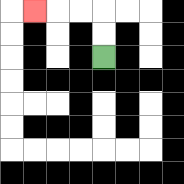{'start': '[4, 2]', 'end': '[1, 0]', 'path_directions': 'U,U,L,L,L', 'path_coordinates': '[[4, 2], [4, 1], [4, 0], [3, 0], [2, 0], [1, 0]]'}